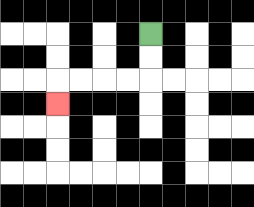{'start': '[6, 1]', 'end': '[2, 4]', 'path_directions': 'D,D,L,L,L,L,D', 'path_coordinates': '[[6, 1], [6, 2], [6, 3], [5, 3], [4, 3], [3, 3], [2, 3], [2, 4]]'}